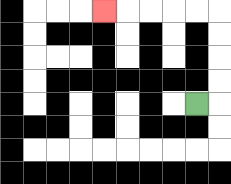{'start': '[8, 4]', 'end': '[4, 0]', 'path_directions': 'R,U,U,U,U,L,L,L,L,L', 'path_coordinates': '[[8, 4], [9, 4], [9, 3], [9, 2], [9, 1], [9, 0], [8, 0], [7, 0], [6, 0], [5, 0], [4, 0]]'}